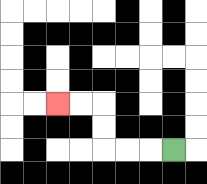{'start': '[7, 6]', 'end': '[2, 4]', 'path_directions': 'L,L,L,U,U,L,L', 'path_coordinates': '[[7, 6], [6, 6], [5, 6], [4, 6], [4, 5], [4, 4], [3, 4], [2, 4]]'}